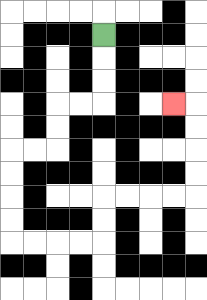{'start': '[4, 1]', 'end': '[7, 4]', 'path_directions': 'D,D,D,L,L,D,D,L,L,D,D,D,D,R,R,R,R,U,U,R,R,R,R,U,U,U,U,L', 'path_coordinates': '[[4, 1], [4, 2], [4, 3], [4, 4], [3, 4], [2, 4], [2, 5], [2, 6], [1, 6], [0, 6], [0, 7], [0, 8], [0, 9], [0, 10], [1, 10], [2, 10], [3, 10], [4, 10], [4, 9], [4, 8], [5, 8], [6, 8], [7, 8], [8, 8], [8, 7], [8, 6], [8, 5], [8, 4], [7, 4]]'}